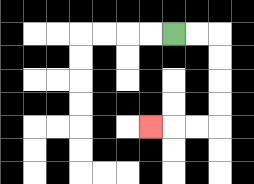{'start': '[7, 1]', 'end': '[6, 5]', 'path_directions': 'R,R,D,D,D,D,L,L,L', 'path_coordinates': '[[7, 1], [8, 1], [9, 1], [9, 2], [9, 3], [9, 4], [9, 5], [8, 5], [7, 5], [6, 5]]'}